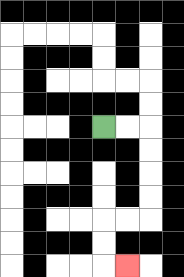{'start': '[4, 5]', 'end': '[5, 11]', 'path_directions': 'R,R,D,D,D,D,L,L,D,D,R', 'path_coordinates': '[[4, 5], [5, 5], [6, 5], [6, 6], [6, 7], [6, 8], [6, 9], [5, 9], [4, 9], [4, 10], [4, 11], [5, 11]]'}